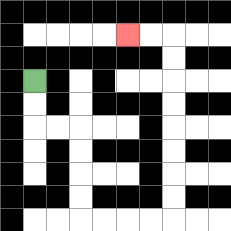{'start': '[1, 3]', 'end': '[5, 1]', 'path_directions': 'D,D,R,R,D,D,D,D,R,R,R,R,U,U,U,U,U,U,U,U,L,L', 'path_coordinates': '[[1, 3], [1, 4], [1, 5], [2, 5], [3, 5], [3, 6], [3, 7], [3, 8], [3, 9], [4, 9], [5, 9], [6, 9], [7, 9], [7, 8], [7, 7], [7, 6], [7, 5], [7, 4], [7, 3], [7, 2], [7, 1], [6, 1], [5, 1]]'}